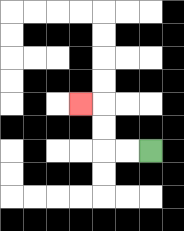{'start': '[6, 6]', 'end': '[3, 4]', 'path_directions': 'L,L,U,U,L', 'path_coordinates': '[[6, 6], [5, 6], [4, 6], [4, 5], [4, 4], [3, 4]]'}